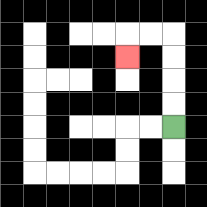{'start': '[7, 5]', 'end': '[5, 2]', 'path_directions': 'U,U,U,U,L,L,D', 'path_coordinates': '[[7, 5], [7, 4], [7, 3], [7, 2], [7, 1], [6, 1], [5, 1], [5, 2]]'}